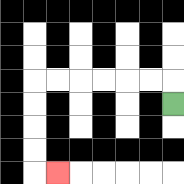{'start': '[7, 4]', 'end': '[2, 7]', 'path_directions': 'U,L,L,L,L,L,L,D,D,D,D,R', 'path_coordinates': '[[7, 4], [7, 3], [6, 3], [5, 3], [4, 3], [3, 3], [2, 3], [1, 3], [1, 4], [1, 5], [1, 6], [1, 7], [2, 7]]'}